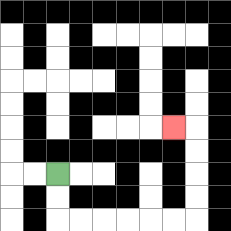{'start': '[2, 7]', 'end': '[7, 5]', 'path_directions': 'D,D,R,R,R,R,R,R,U,U,U,U,L', 'path_coordinates': '[[2, 7], [2, 8], [2, 9], [3, 9], [4, 9], [5, 9], [6, 9], [7, 9], [8, 9], [8, 8], [8, 7], [8, 6], [8, 5], [7, 5]]'}